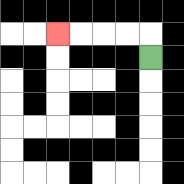{'start': '[6, 2]', 'end': '[2, 1]', 'path_directions': 'U,L,L,L,L', 'path_coordinates': '[[6, 2], [6, 1], [5, 1], [4, 1], [3, 1], [2, 1]]'}